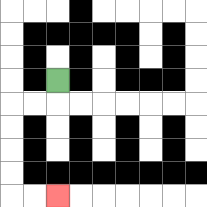{'start': '[2, 3]', 'end': '[2, 8]', 'path_directions': 'D,L,L,D,D,D,D,R,R', 'path_coordinates': '[[2, 3], [2, 4], [1, 4], [0, 4], [0, 5], [0, 6], [0, 7], [0, 8], [1, 8], [2, 8]]'}